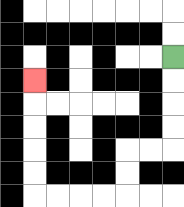{'start': '[7, 2]', 'end': '[1, 3]', 'path_directions': 'D,D,D,D,L,L,D,D,L,L,L,L,U,U,U,U,U', 'path_coordinates': '[[7, 2], [7, 3], [7, 4], [7, 5], [7, 6], [6, 6], [5, 6], [5, 7], [5, 8], [4, 8], [3, 8], [2, 8], [1, 8], [1, 7], [1, 6], [1, 5], [1, 4], [1, 3]]'}